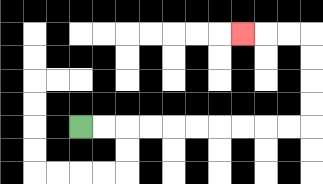{'start': '[3, 5]', 'end': '[10, 1]', 'path_directions': 'R,R,R,R,R,R,R,R,R,R,U,U,U,U,L,L,L', 'path_coordinates': '[[3, 5], [4, 5], [5, 5], [6, 5], [7, 5], [8, 5], [9, 5], [10, 5], [11, 5], [12, 5], [13, 5], [13, 4], [13, 3], [13, 2], [13, 1], [12, 1], [11, 1], [10, 1]]'}